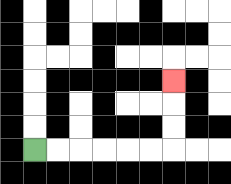{'start': '[1, 6]', 'end': '[7, 3]', 'path_directions': 'R,R,R,R,R,R,U,U,U', 'path_coordinates': '[[1, 6], [2, 6], [3, 6], [4, 6], [5, 6], [6, 6], [7, 6], [7, 5], [7, 4], [7, 3]]'}